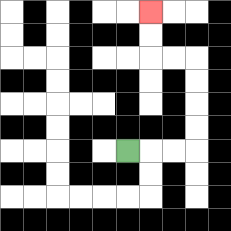{'start': '[5, 6]', 'end': '[6, 0]', 'path_directions': 'R,R,R,U,U,U,U,L,L,U,U', 'path_coordinates': '[[5, 6], [6, 6], [7, 6], [8, 6], [8, 5], [8, 4], [8, 3], [8, 2], [7, 2], [6, 2], [6, 1], [6, 0]]'}